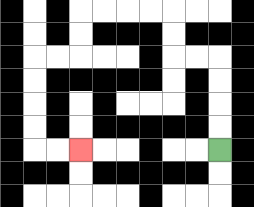{'start': '[9, 6]', 'end': '[3, 6]', 'path_directions': 'U,U,U,U,L,L,U,U,L,L,L,L,D,D,L,L,D,D,D,D,R,R', 'path_coordinates': '[[9, 6], [9, 5], [9, 4], [9, 3], [9, 2], [8, 2], [7, 2], [7, 1], [7, 0], [6, 0], [5, 0], [4, 0], [3, 0], [3, 1], [3, 2], [2, 2], [1, 2], [1, 3], [1, 4], [1, 5], [1, 6], [2, 6], [3, 6]]'}